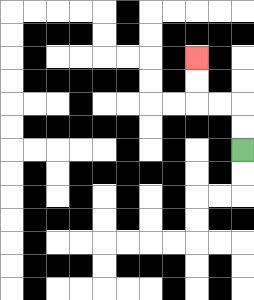{'start': '[10, 6]', 'end': '[8, 2]', 'path_directions': 'U,U,L,L,U,U', 'path_coordinates': '[[10, 6], [10, 5], [10, 4], [9, 4], [8, 4], [8, 3], [8, 2]]'}